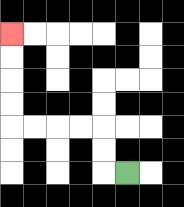{'start': '[5, 7]', 'end': '[0, 1]', 'path_directions': 'L,U,U,L,L,L,L,U,U,U,U', 'path_coordinates': '[[5, 7], [4, 7], [4, 6], [4, 5], [3, 5], [2, 5], [1, 5], [0, 5], [0, 4], [0, 3], [0, 2], [0, 1]]'}